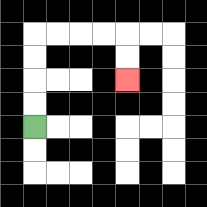{'start': '[1, 5]', 'end': '[5, 3]', 'path_directions': 'U,U,U,U,R,R,R,R,D,D', 'path_coordinates': '[[1, 5], [1, 4], [1, 3], [1, 2], [1, 1], [2, 1], [3, 1], [4, 1], [5, 1], [5, 2], [5, 3]]'}